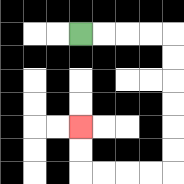{'start': '[3, 1]', 'end': '[3, 5]', 'path_directions': 'R,R,R,R,D,D,D,D,D,D,L,L,L,L,U,U', 'path_coordinates': '[[3, 1], [4, 1], [5, 1], [6, 1], [7, 1], [7, 2], [7, 3], [7, 4], [7, 5], [7, 6], [7, 7], [6, 7], [5, 7], [4, 7], [3, 7], [3, 6], [3, 5]]'}